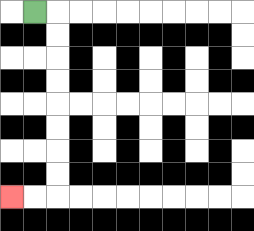{'start': '[1, 0]', 'end': '[0, 8]', 'path_directions': 'R,D,D,D,D,D,D,D,D,L,L', 'path_coordinates': '[[1, 0], [2, 0], [2, 1], [2, 2], [2, 3], [2, 4], [2, 5], [2, 6], [2, 7], [2, 8], [1, 8], [0, 8]]'}